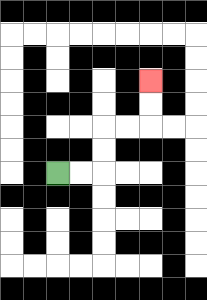{'start': '[2, 7]', 'end': '[6, 3]', 'path_directions': 'R,R,U,U,R,R,U,U', 'path_coordinates': '[[2, 7], [3, 7], [4, 7], [4, 6], [4, 5], [5, 5], [6, 5], [6, 4], [6, 3]]'}